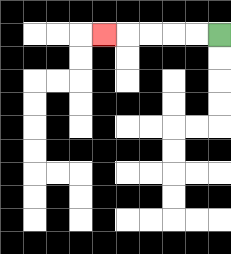{'start': '[9, 1]', 'end': '[4, 1]', 'path_directions': 'L,L,L,L,L', 'path_coordinates': '[[9, 1], [8, 1], [7, 1], [6, 1], [5, 1], [4, 1]]'}